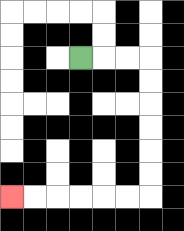{'start': '[3, 2]', 'end': '[0, 8]', 'path_directions': 'R,R,R,D,D,D,D,D,D,L,L,L,L,L,L', 'path_coordinates': '[[3, 2], [4, 2], [5, 2], [6, 2], [6, 3], [6, 4], [6, 5], [6, 6], [6, 7], [6, 8], [5, 8], [4, 8], [3, 8], [2, 8], [1, 8], [0, 8]]'}